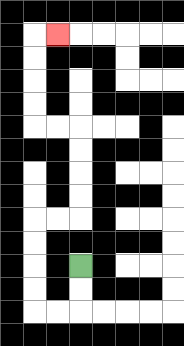{'start': '[3, 11]', 'end': '[2, 1]', 'path_directions': 'D,D,L,L,U,U,U,U,R,R,U,U,U,U,L,L,U,U,U,U,R', 'path_coordinates': '[[3, 11], [3, 12], [3, 13], [2, 13], [1, 13], [1, 12], [1, 11], [1, 10], [1, 9], [2, 9], [3, 9], [3, 8], [3, 7], [3, 6], [3, 5], [2, 5], [1, 5], [1, 4], [1, 3], [1, 2], [1, 1], [2, 1]]'}